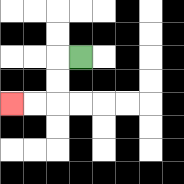{'start': '[3, 2]', 'end': '[0, 4]', 'path_directions': 'L,D,D,L,L', 'path_coordinates': '[[3, 2], [2, 2], [2, 3], [2, 4], [1, 4], [0, 4]]'}